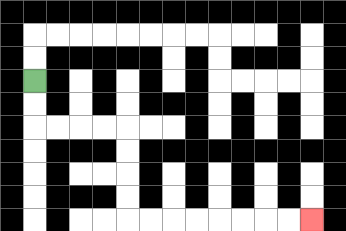{'start': '[1, 3]', 'end': '[13, 9]', 'path_directions': 'D,D,R,R,R,R,D,D,D,D,R,R,R,R,R,R,R,R', 'path_coordinates': '[[1, 3], [1, 4], [1, 5], [2, 5], [3, 5], [4, 5], [5, 5], [5, 6], [5, 7], [5, 8], [5, 9], [6, 9], [7, 9], [8, 9], [9, 9], [10, 9], [11, 9], [12, 9], [13, 9]]'}